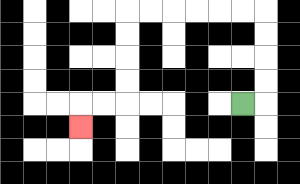{'start': '[10, 4]', 'end': '[3, 5]', 'path_directions': 'R,U,U,U,U,L,L,L,L,L,L,D,D,D,D,L,L,D', 'path_coordinates': '[[10, 4], [11, 4], [11, 3], [11, 2], [11, 1], [11, 0], [10, 0], [9, 0], [8, 0], [7, 0], [6, 0], [5, 0], [5, 1], [5, 2], [5, 3], [5, 4], [4, 4], [3, 4], [3, 5]]'}